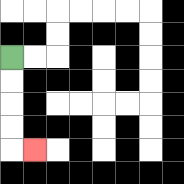{'start': '[0, 2]', 'end': '[1, 6]', 'path_directions': 'D,D,D,D,R', 'path_coordinates': '[[0, 2], [0, 3], [0, 4], [0, 5], [0, 6], [1, 6]]'}